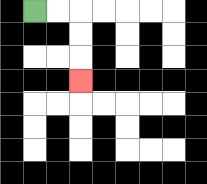{'start': '[1, 0]', 'end': '[3, 3]', 'path_directions': 'R,R,D,D,D', 'path_coordinates': '[[1, 0], [2, 0], [3, 0], [3, 1], [3, 2], [3, 3]]'}